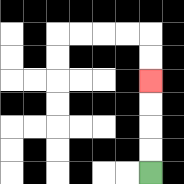{'start': '[6, 7]', 'end': '[6, 3]', 'path_directions': 'U,U,U,U', 'path_coordinates': '[[6, 7], [6, 6], [6, 5], [6, 4], [6, 3]]'}